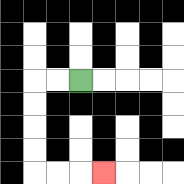{'start': '[3, 3]', 'end': '[4, 7]', 'path_directions': 'L,L,D,D,D,D,R,R,R', 'path_coordinates': '[[3, 3], [2, 3], [1, 3], [1, 4], [1, 5], [1, 6], [1, 7], [2, 7], [3, 7], [4, 7]]'}